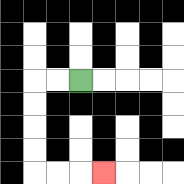{'start': '[3, 3]', 'end': '[4, 7]', 'path_directions': 'L,L,D,D,D,D,R,R,R', 'path_coordinates': '[[3, 3], [2, 3], [1, 3], [1, 4], [1, 5], [1, 6], [1, 7], [2, 7], [3, 7], [4, 7]]'}